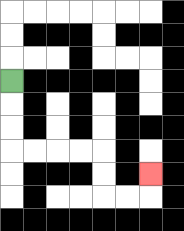{'start': '[0, 3]', 'end': '[6, 7]', 'path_directions': 'D,D,D,R,R,R,R,D,D,R,R,U', 'path_coordinates': '[[0, 3], [0, 4], [0, 5], [0, 6], [1, 6], [2, 6], [3, 6], [4, 6], [4, 7], [4, 8], [5, 8], [6, 8], [6, 7]]'}